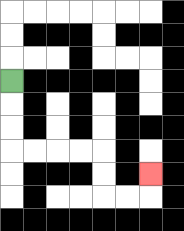{'start': '[0, 3]', 'end': '[6, 7]', 'path_directions': 'D,D,D,R,R,R,R,D,D,R,R,U', 'path_coordinates': '[[0, 3], [0, 4], [0, 5], [0, 6], [1, 6], [2, 6], [3, 6], [4, 6], [4, 7], [4, 8], [5, 8], [6, 8], [6, 7]]'}